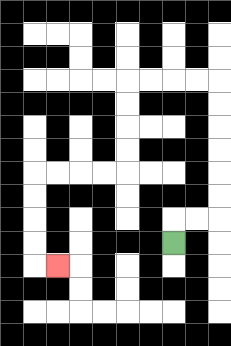{'start': '[7, 10]', 'end': '[2, 11]', 'path_directions': 'U,R,R,U,U,U,U,U,U,L,L,L,L,D,D,D,D,L,L,L,L,D,D,D,D,R', 'path_coordinates': '[[7, 10], [7, 9], [8, 9], [9, 9], [9, 8], [9, 7], [9, 6], [9, 5], [9, 4], [9, 3], [8, 3], [7, 3], [6, 3], [5, 3], [5, 4], [5, 5], [5, 6], [5, 7], [4, 7], [3, 7], [2, 7], [1, 7], [1, 8], [1, 9], [1, 10], [1, 11], [2, 11]]'}